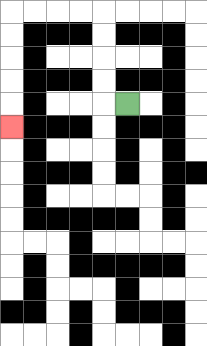{'start': '[5, 4]', 'end': '[0, 5]', 'path_directions': 'L,U,U,U,U,L,L,L,L,D,D,D,D,D', 'path_coordinates': '[[5, 4], [4, 4], [4, 3], [4, 2], [4, 1], [4, 0], [3, 0], [2, 0], [1, 0], [0, 0], [0, 1], [0, 2], [0, 3], [0, 4], [0, 5]]'}